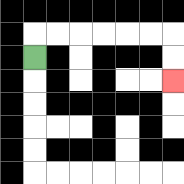{'start': '[1, 2]', 'end': '[7, 3]', 'path_directions': 'U,R,R,R,R,R,R,D,D', 'path_coordinates': '[[1, 2], [1, 1], [2, 1], [3, 1], [4, 1], [5, 1], [6, 1], [7, 1], [7, 2], [7, 3]]'}